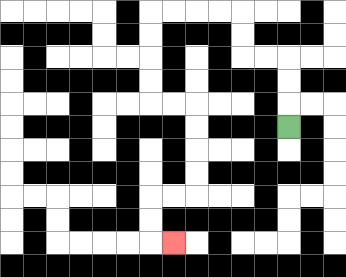{'start': '[12, 5]', 'end': '[7, 10]', 'path_directions': 'U,U,U,L,L,U,U,L,L,L,L,D,D,D,D,R,R,D,D,D,D,L,L,D,D,R', 'path_coordinates': '[[12, 5], [12, 4], [12, 3], [12, 2], [11, 2], [10, 2], [10, 1], [10, 0], [9, 0], [8, 0], [7, 0], [6, 0], [6, 1], [6, 2], [6, 3], [6, 4], [7, 4], [8, 4], [8, 5], [8, 6], [8, 7], [8, 8], [7, 8], [6, 8], [6, 9], [6, 10], [7, 10]]'}